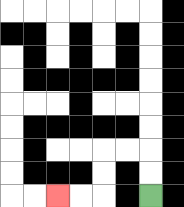{'start': '[6, 8]', 'end': '[2, 8]', 'path_directions': 'U,U,L,L,D,D,L,L', 'path_coordinates': '[[6, 8], [6, 7], [6, 6], [5, 6], [4, 6], [4, 7], [4, 8], [3, 8], [2, 8]]'}